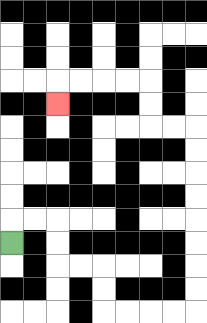{'start': '[0, 10]', 'end': '[2, 4]', 'path_directions': 'U,R,R,D,D,R,R,D,D,R,R,R,R,U,U,U,U,U,U,U,U,L,L,U,U,L,L,L,L,D', 'path_coordinates': '[[0, 10], [0, 9], [1, 9], [2, 9], [2, 10], [2, 11], [3, 11], [4, 11], [4, 12], [4, 13], [5, 13], [6, 13], [7, 13], [8, 13], [8, 12], [8, 11], [8, 10], [8, 9], [8, 8], [8, 7], [8, 6], [8, 5], [7, 5], [6, 5], [6, 4], [6, 3], [5, 3], [4, 3], [3, 3], [2, 3], [2, 4]]'}